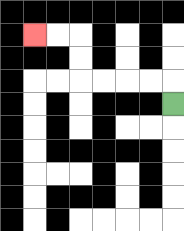{'start': '[7, 4]', 'end': '[1, 1]', 'path_directions': 'U,L,L,L,L,U,U,L,L', 'path_coordinates': '[[7, 4], [7, 3], [6, 3], [5, 3], [4, 3], [3, 3], [3, 2], [3, 1], [2, 1], [1, 1]]'}